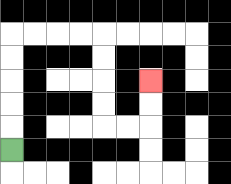{'start': '[0, 6]', 'end': '[6, 3]', 'path_directions': 'U,U,U,U,U,R,R,R,R,D,D,D,D,R,R,U,U', 'path_coordinates': '[[0, 6], [0, 5], [0, 4], [0, 3], [0, 2], [0, 1], [1, 1], [2, 1], [3, 1], [4, 1], [4, 2], [4, 3], [4, 4], [4, 5], [5, 5], [6, 5], [6, 4], [6, 3]]'}